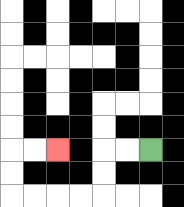{'start': '[6, 6]', 'end': '[2, 6]', 'path_directions': 'L,L,D,D,L,L,L,L,U,U,R,R', 'path_coordinates': '[[6, 6], [5, 6], [4, 6], [4, 7], [4, 8], [3, 8], [2, 8], [1, 8], [0, 8], [0, 7], [0, 6], [1, 6], [2, 6]]'}